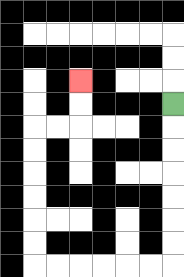{'start': '[7, 4]', 'end': '[3, 3]', 'path_directions': 'D,D,D,D,D,D,D,L,L,L,L,L,L,U,U,U,U,U,U,R,R,U,U', 'path_coordinates': '[[7, 4], [7, 5], [7, 6], [7, 7], [7, 8], [7, 9], [7, 10], [7, 11], [6, 11], [5, 11], [4, 11], [3, 11], [2, 11], [1, 11], [1, 10], [1, 9], [1, 8], [1, 7], [1, 6], [1, 5], [2, 5], [3, 5], [3, 4], [3, 3]]'}